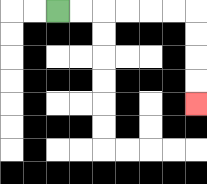{'start': '[2, 0]', 'end': '[8, 4]', 'path_directions': 'R,R,R,R,R,R,D,D,D,D', 'path_coordinates': '[[2, 0], [3, 0], [4, 0], [5, 0], [6, 0], [7, 0], [8, 0], [8, 1], [8, 2], [8, 3], [8, 4]]'}